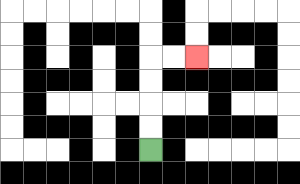{'start': '[6, 6]', 'end': '[8, 2]', 'path_directions': 'U,U,U,U,R,R', 'path_coordinates': '[[6, 6], [6, 5], [6, 4], [6, 3], [6, 2], [7, 2], [8, 2]]'}